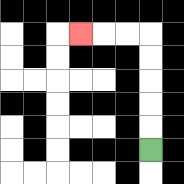{'start': '[6, 6]', 'end': '[3, 1]', 'path_directions': 'U,U,U,U,U,L,L,L', 'path_coordinates': '[[6, 6], [6, 5], [6, 4], [6, 3], [6, 2], [6, 1], [5, 1], [4, 1], [3, 1]]'}